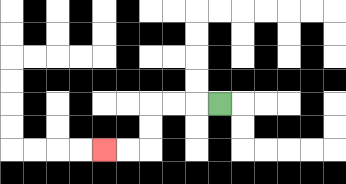{'start': '[9, 4]', 'end': '[4, 6]', 'path_directions': 'L,L,L,D,D,L,L', 'path_coordinates': '[[9, 4], [8, 4], [7, 4], [6, 4], [6, 5], [6, 6], [5, 6], [4, 6]]'}